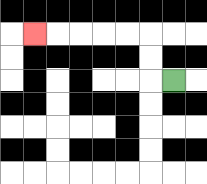{'start': '[7, 3]', 'end': '[1, 1]', 'path_directions': 'L,U,U,L,L,L,L,L', 'path_coordinates': '[[7, 3], [6, 3], [6, 2], [6, 1], [5, 1], [4, 1], [3, 1], [2, 1], [1, 1]]'}